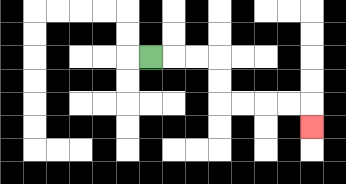{'start': '[6, 2]', 'end': '[13, 5]', 'path_directions': 'R,R,R,D,D,R,R,R,R,D', 'path_coordinates': '[[6, 2], [7, 2], [8, 2], [9, 2], [9, 3], [9, 4], [10, 4], [11, 4], [12, 4], [13, 4], [13, 5]]'}